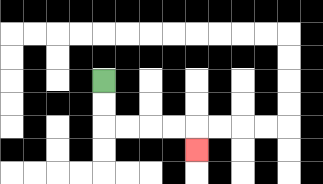{'start': '[4, 3]', 'end': '[8, 6]', 'path_directions': 'D,D,R,R,R,R,D', 'path_coordinates': '[[4, 3], [4, 4], [4, 5], [5, 5], [6, 5], [7, 5], [8, 5], [8, 6]]'}